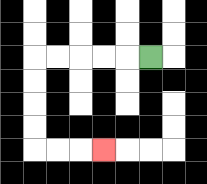{'start': '[6, 2]', 'end': '[4, 6]', 'path_directions': 'L,L,L,L,L,D,D,D,D,R,R,R', 'path_coordinates': '[[6, 2], [5, 2], [4, 2], [3, 2], [2, 2], [1, 2], [1, 3], [1, 4], [1, 5], [1, 6], [2, 6], [3, 6], [4, 6]]'}